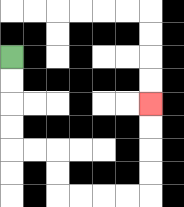{'start': '[0, 2]', 'end': '[6, 4]', 'path_directions': 'D,D,D,D,R,R,D,D,R,R,R,R,U,U,U,U', 'path_coordinates': '[[0, 2], [0, 3], [0, 4], [0, 5], [0, 6], [1, 6], [2, 6], [2, 7], [2, 8], [3, 8], [4, 8], [5, 8], [6, 8], [6, 7], [6, 6], [6, 5], [6, 4]]'}